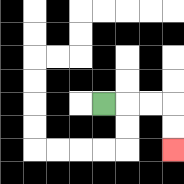{'start': '[4, 4]', 'end': '[7, 6]', 'path_directions': 'R,R,R,D,D', 'path_coordinates': '[[4, 4], [5, 4], [6, 4], [7, 4], [7, 5], [7, 6]]'}